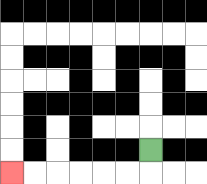{'start': '[6, 6]', 'end': '[0, 7]', 'path_directions': 'D,L,L,L,L,L,L', 'path_coordinates': '[[6, 6], [6, 7], [5, 7], [4, 7], [3, 7], [2, 7], [1, 7], [0, 7]]'}